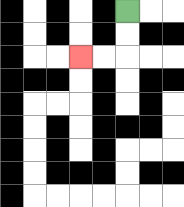{'start': '[5, 0]', 'end': '[3, 2]', 'path_directions': 'D,D,L,L', 'path_coordinates': '[[5, 0], [5, 1], [5, 2], [4, 2], [3, 2]]'}